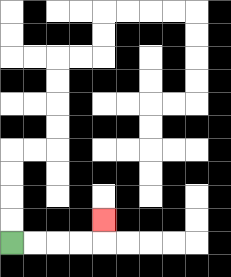{'start': '[0, 10]', 'end': '[4, 9]', 'path_directions': 'R,R,R,R,U', 'path_coordinates': '[[0, 10], [1, 10], [2, 10], [3, 10], [4, 10], [4, 9]]'}